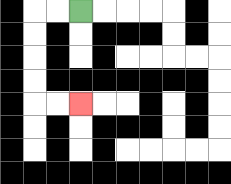{'start': '[3, 0]', 'end': '[3, 4]', 'path_directions': 'L,L,D,D,D,D,R,R', 'path_coordinates': '[[3, 0], [2, 0], [1, 0], [1, 1], [1, 2], [1, 3], [1, 4], [2, 4], [3, 4]]'}